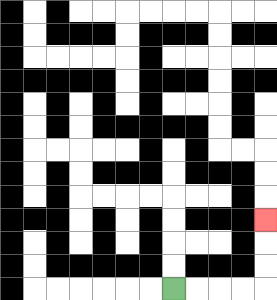{'start': '[7, 12]', 'end': '[11, 9]', 'path_directions': 'R,R,R,R,U,U,U', 'path_coordinates': '[[7, 12], [8, 12], [9, 12], [10, 12], [11, 12], [11, 11], [11, 10], [11, 9]]'}